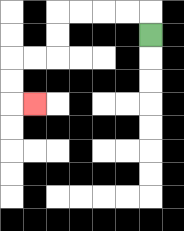{'start': '[6, 1]', 'end': '[1, 4]', 'path_directions': 'U,L,L,L,L,D,D,L,L,D,D,R', 'path_coordinates': '[[6, 1], [6, 0], [5, 0], [4, 0], [3, 0], [2, 0], [2, 1], [2, 2], [1, 2], [0, 2], [0, 3], [0, 4], [1, 4]]'}